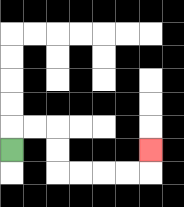{'start': '[0, 6]', 'end': '[6, 6]', 'path_directions': 'U,R,R,D,D,R,R,R,R,U', 'path_coordinates': '[[0, 6], [0, 5], [1, 5], [2, 5], [2, 6], [2, 7], [3, 7], [4, 7], [5, 7], [6, 7], [6, 6]]'}